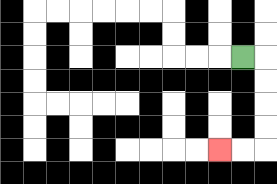{'start': '[10, 2]', 'end': '[9, 6]', 'path_directions': 'R,D,D,D,D,L,L', 'path_coordinates': '[[10, 2], [11, 2], [11, 3], [11, 4], [11, 5], [11, 6], [10, 6], [9, 6]]'}